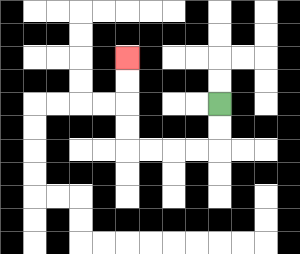{'start': '[9, 4]', 'end': '[5, 2]', 'path_directions': 'D,D,L,L,L,L,U,U,U,U', 'path_coordinates': '[[9, 4], [9, 5], [9, 6], [8, 6], [7, 6], [6, 6], [5, 6], [5, 5], [5, 4], [5, 3], [5, 2]]'}